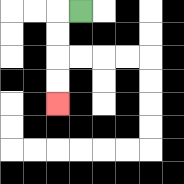{'start': '[3, 0]', 'end': '[2, 4]', 'path_directions': 'L,D,D,D,D', 'path_coordinates': '[[3, 0], [2, 0], [2, 1], [2, 2], [2, 3], [2, 4]]'}